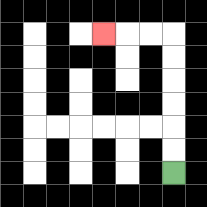{'start': '[7, 7]', 'end': '[4, 1]', 'path_directions': 'U,U,U,U,U,U,L,L,L', 'path_coordinates': '[[7, 7], [7, 6], [7, 5], [7, 4], [7, 3], [7, 2], [7, 1], [6, 1], [5, 1], [4, 1]]'}